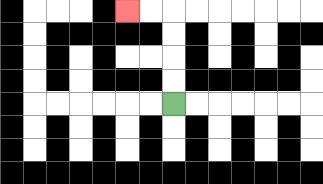{'start': '[7, 4]', 'end': '[5, 0]', 'path_directions': 'U,U,U,U,L,L', 'path_coordinates': '[[7, 4], [7, 3], [7, 2], [7, 1], [7, 0], [6, 0], [5, 0]]'}